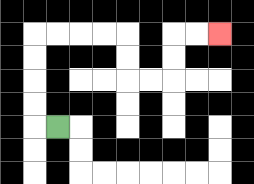{'start': '[2, 5]', 'end': '[9, 1]', 'path_directions': 'L,U,U,U,U,R,R,R,R,D,D,R,R,U,U,R,R', 'path_coordinates': '[[2, 5], [1, 5], [1, 4], [1, 3], [1, 2], [1, 1], [2, 1], [3, 1], [4, 1], [5, 1], [5, 2], [5, 3], [6, 3], [7, 3], [7, 2], [7, 1], [8, 1], [9, 1]]'}